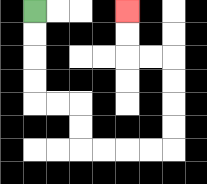{'start': '[1, 0]', 'end': '[5, 0]', 'path_directions': 'D,D,D,D,R,R,D,D,R,R,R,R,U,U,U,U,L,L,U,U', 'path_coordinates': '[[1, 0], [1, 1], [1, 2], [1, 3], [1, 4], [2, 4], [3, 4], [3, 5], [3, 6], [4, 6], [5, 6], [6, 6], [7, 6], [7, 5], [7, 4], [7, 3], [7, 2], [6, 2], [5, 2], [5, 1], [5, 0]]'}